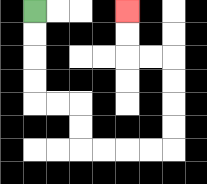{'start': '[1, 0]', 'end': '[5, 0]', 'path_directions': 'D,D,D,D,R,R,D,D,R,R,R,R,U,U,U,U,L,L,U,U', 'path_coordinates': '[[1, 0], [1, 1], [1, 2], [1, 3], [1, 4], [2, 4], [3, 4], [3, 5], [3, 6], [4, 6], [5, 6], [6, 6], [7, 6], [7, 5], [7, 4], [7, 3], [7, 2], [6, 2], [5, 2], [5, 1], [5, 0]]'}